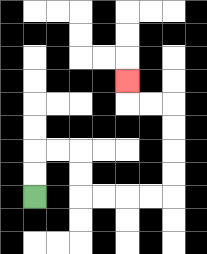{'start': '[1, 8]', 'end': '[5, 3]', 'path_directions': 'U,U,R,R,D,D,R,R,R,R,U,U,U,U,L,L,U', 'path_coordinates': '[[1, 8], [1, 7], [1, 6], [2, 6], [3, 6], [3, 7], [3, 8], [4, 8], [5, 8], [6, 8], [7, 8], [7, 7], [7, 6], [7, 5], [7, 4], [6, 4], [5, 4], [5, 3]]'}